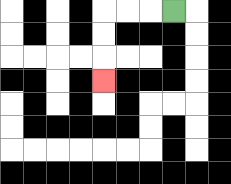{'start': '[7, 0]', 'end': '[4, 3]', 'path_directions': 'L,L,L,D,D,D', 'path_coordinates': '[[7, 0], [6, 0], [5, 0], [4, 0], [4, 1], [4, 2], [4, 3]]'}